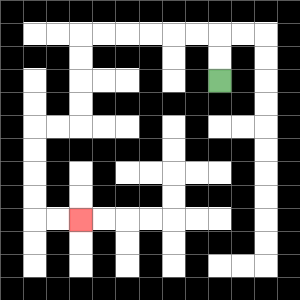{'start': '[9, 3]', 'end': '[3, 9]', 'path_directions': 'U,U,L,L,L,L,L,L,D,D,D,D,L,L,D,D,D,D,R,R', 'path_coordinates': '[[9, 3], [9, 2], [9, 1], [8, 1], [7, 1], [6, 1], [5, 1], [4, 1], [3, 1], [3, 2], [3, 3], [3, 4], [3, 5], [2, 5], [1, 5], [1, 6], [1, 7], [1, 8], [1, 9], [2, 9], [3, 9]]'}